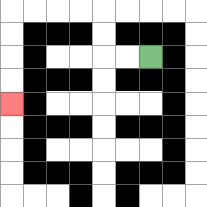{'start': '[6, 2]', 'end': '[0, 4]', 'path_directions': 'L,L,U,U,L,L,L,L,D,D,D,D', 'path_coordinates': '[[6, 2], [5, 2], [4, 2], [4, 1], [4, 0], [3, 0], [2, 0], [1, 0], [0, 0], [0, 1], [0, 2], [0, 3], [0, 4]]'}